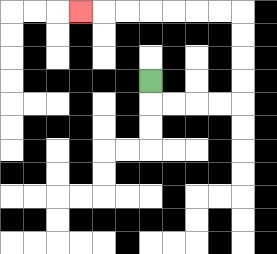{'start': '[6, 3]', 'end': '[3, 0]', 'path_directions': 'D,R,R,R,R,U,U,U,U,L,L,L,L,L,L,L', 'path_coordinates': '[[6, 3], [6, 4], [7, 4], [8, 4], [9, 4], [10, 4], [10, 3], [10, 2], [10, 1], [10, 0], [9, 0], [8, 0], [7, 0], [6, 0], [5, 0], [4, 0], [3, 0]]'}